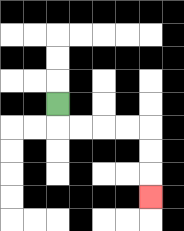{'start': '[2, 4]', 'end': '[6, 8]', 'path_directions': 'D,R,R,R,R,D,D,D', 'path_coordinates': '[[2, 4], [2, 5], [3, 5], [4, 5], [5, 5], [6, 5], [6, 6], [6, 7], [6, 8]]'}